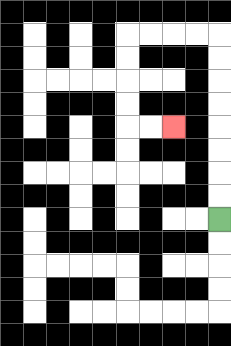{'start': '[9, 9]', 'end': '[7, 5]', 'path_directions': 'U,U,U,U,U,U,U,U,L,L,L,L,D,D,D,D,R,R', 'path_coordinates': '[[9, 9], [9, 8], [9, 7], [9, 6], [9, 5], [9, 4], [9, 3], [9, 2], [9, 1], [8, 1], [7, 1], [6, 1], [5, 1], [5, 2], [5, 3], [5, 4], [5, 5], [6, 5], [7, 5]]'}